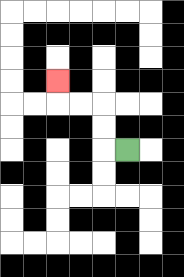{'start': '[5, 6]', 'end': '[2, 3]', 'path_directions': 'L,U,U,L,L,U', 'path_coordinates': '[[5, 6], [4, 6], [4, 5], [4, 4], [3, 4], [2, 4], [2, 3]]'}